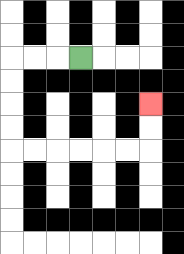{'start': '[3, 2]', 'end': '[6, 4]', 'path_directions': 'L,L,L,D,D,D,D,R,R,R,R,R,R,U,U', 'path_coordinates': '[[3, 2], [2, 2], [1, 2], [0, 2], [0, 3], [0, 4], [0, 5], [0, 6], [1, 6], [2, 6], [3, 6], [4, 6], [5, 6], [6, 6], [6, 5], [6, 4]]'}